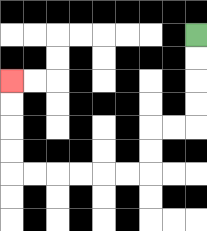{'start': '[8, 1]', 'end': '[0, 3]', 'path_directions': 'D,D,D,D,L,L,D,D,L,L,L,L,L,L,U,U,U,U', 'path_coordinates': '[[8, 1], [8, 2], [8, 3], [8, 4], [8, 5], [7, 5], [6, 5], [6, 6], [6, 7], [5, 7], [4, 7], [3, 7], [2, 7], [1, 7], [0, 7], [0, 6], [0, 5], [0, 4], [0, 3]]'}